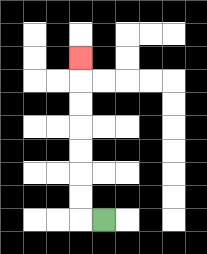{'start': '[4, 9]', 'end': '[3, 2]', 'path_directions': 'L,U,U,U,U,U,U,U', 'path_coordinates': '[[4, 9], [3, 9], [3, 8], [3, 7], [3, 6], [3, 5], [3, 4], [3, 3], [3, 2]]'}